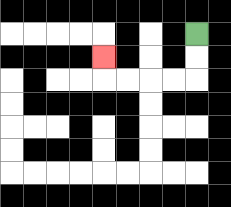{'start': '[8, 1]', 'end': '[4, 2]', 'path_directions': 'D,D,L,L,L,L,U', 'path_coordinates': '[[8, 1], [8, 2], [8, 3], [7, 3], [6, 3], [5, 3], [4, 3], [4, 2]]'}